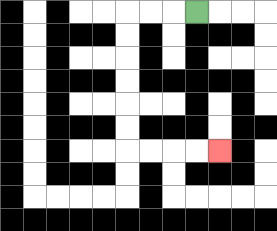{'start': '[8, 0]', 'end': '[9, 6]', 'path_directions': 'L,L,L,D,D,D,D,D,D,R,R,R,R', 'path_coordinates': '[[8, 0], [7, 0], [6, 0], [5, 0], [5, 1], [5, 2], [5, 3], [5, 4], [5, 5], [5, 6], [6, 6], [7, 6], [8, 6], [9, 6]]'}